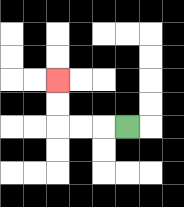{'start': '[5, 5]', 'end': '[2, 3]', 'path_directions': 'L,L,L,U,U', 'path_coordinates': '[[5, 5], [4, 5], [3, 5], [2, 5], [2, 4], [2, 3]]'}